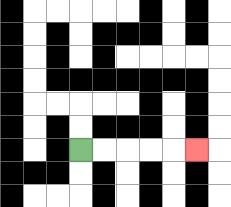{'start': '[3, 6]', 'end': '[8, 6]', 'path_directions': 'R,R,R,R,R', 'path_coordinates': '[[3, 6], [4, 6], [5, 6], [6, 6], [7, 6], [8, 6]]'}